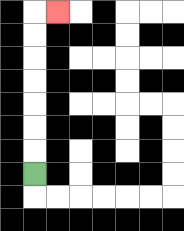{'start': '[1, 7]', 'end': '[2, 0]', 'path_directions': 'U,U,U,U,U,U,U,R', 'path_coordinates': '[[1, 7], [1, 6], [1, 5], [1, 4], [1, 3], [1, 2], [1, 1], [1, 0], [2, 0]]'}